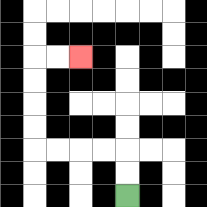{'start': '[5, 8]', 'end': '[3, 2]', 'path_directions': 'U,U,L,L,L,L,U,U,U,U,R,R', 'path_coordinates': '[[5, 8], [5, 7], [5, 6], [4, 6], [3, 6], [2, 6], [1, 6], [1, 5], [1, 4], [1, 3], [1, 2], [2, 2], [3, 2]]'}